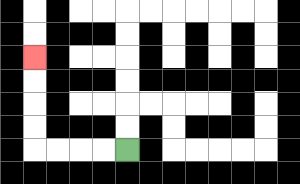{'start': '[5, 6]', 'end': '[1, 2]', 'path_directions': 'L,L,L,L,U,U,U,U', 'path_coordinates': '[[5, 6], [4, 6], [3, 6], [2, 6], [1, 6], [1, 5], [1, 4], [1, 3], [1, 2]]'}